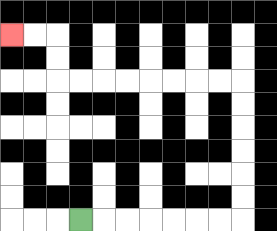{'start': '[3, 9]', 'end': '[0, 1]', 'path_directions': 'R,R,R,R,R,R,R,U,U,U,U,U,U,L,L,L,L,L,L,L,L,U,U,L,L', 'path_coordinates': '[[3, 9], [4, 9], [5, 9], [6, 9], [7, 9], [8, 9], [9, 9], [10, 9], [10, 8], [10, 7], [10, 6], [10, 5], [10, 4], [10, 3], [9, 3], [8, 3], [7, 3], [6, 3], [5, 3], [4, 3], [3, 3], [2, 3], [2, 2], [2, 1], [1, 1], [0, 1]]'}